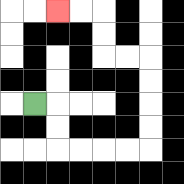{'start': '[1, 4]', 'end': '[2, 0]', 'path_directions': 'R,D,D,R,R,R,R,U,U,U,U,L,L,U,U,L,L', 'path_coordinates': '[[1, 4], [2, 4], [2, 5], [2, 6], [3, 6], [4, 6], [5, 6], [6, 6], [6, 5], [6, 4], [6, 3], [6, 2], [5, 2], [4, 2], [4, 1], [4, 0], [3, 0], [2, 0]]'}